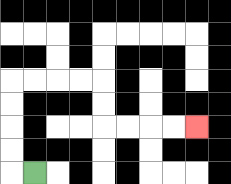{'start': '[1, 7]', 'end': '[8, 5]', 'path_directions': 'L,U,U,U,U,R,R,R,R,D,D,R,R,R,R', 'path_coordinates': '[[1, 7], [0, 7], [0, 6], [0, 5], [0, 4], [0, 3], [1, 3], [2, 3], [3, 3], [4, 3], [4, 4], [4, 5], [5, 5], [6, 5], [7, 5], [8, 5]]'}